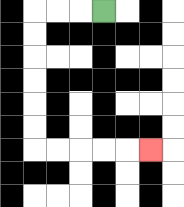{'start': '[4, 0]', 'end': '[6, 6]', 'path_directions': 'L,L,L,D,D,D,D,D,D,R,R,R,R,R', 'path_coordinates': '[[4, 0], [3, 0], [2, 0], [1, 0], [1, 1], [1, 2], [1, 3], [1, 4], [1, 5], [1, 6], [2, 6], [3, 6], [4, 6], [5, 6], [6, 6]]'}